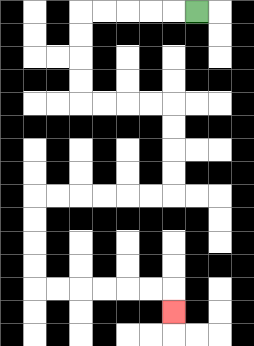{'start': '[8, 0]', 'end': '[7, 13]', 'path_directions': 'L,L,L,L,L,D,D,D,D,R,R,R,R,D,D,D,D,L,L,L,L,L,L,D,D,D,D,R,R,R,R,R,R,D', 'path_coordinates': '[[8, 0], [7, 0], [6, 0], [5, 0], [4, 0], [3, 0], [3, 1], [3, 2], [3, 3], [3, 4], [4, 4], [5, 4], [6, 4], [7, 4], [7, 5], [7, 6], [7, 7], [7, 8], [6, 8], [5, 8], [4, 8], [3, 8], [2, 8], [1, 8], [1, 9], [1, 10], [1, 11], [1, 12], [2, 12], [3, 12], [4, 12], [5, 12], [6, 12], [7, 12], [7, 13]]'}